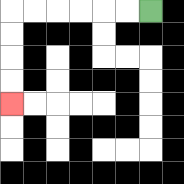{'start': '[6, 0]', 'end': '[0, 4]', 'path_directions': 'L,L,L,L,L,L,D,D,D,D', 'path_coordinates': '[[6, 0], [5, 0], [4, 0], [3, 0], [2, 0], [1, 0], [0, 0], [0, 1], [0, 2], [0, 3], [0, 4]]'}